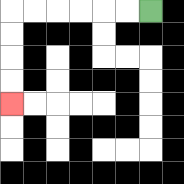{'start': '[6, 0]', 'end': '[0, 4]', 'path_directions': 'L,L,L,L,L,L,D,D,D,D', 'path_coordinates': '[[6, 0], [5, 0], [4, 0], [3, 0], [2, 0], [1, 0], [0, 0], [0, 1], [0, 2], [0, 3], [0, 4]]'}